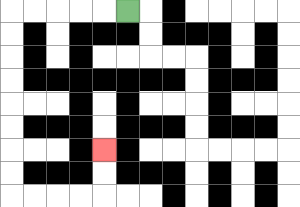{'start': '[5, 0]', 'end': '[4, 6]', 'path_directions': 'L,L,L,L,L,D,D,D,D,D,D,D,D,R,R,R,R,U,U', 'path_coordinates': '[[5, 0], [4, 0], [3, 0], [2, 0], [1, 0], [0, 0], [0, 1], [0, 2], [0, 3], [0, 4], [0, 5], [0, 6], [0, 7], [0, 8], [1, 8], [2, 8], [3, 8], [4, 8], [4, 7], [4, 6]]'}